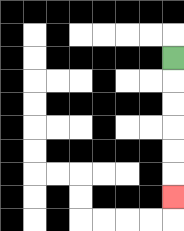{'start': '[7, 2]', 'end': '[7, 8]', 'path_directions': 'D,D,D,D,D,D', 'path_coordinates': '[[7, 2], [7, 3], [7, 4], [7, 5], [7, 6], [7, 7], [7, 8]]'}